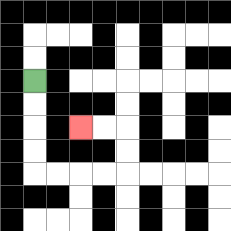{'start': '[1, 3]', 'end': '[3, 5]', 'path_directions': 'D,D,D,D,R,R,R,R,U,U,L,L', 'path_coordinates': '[[1, 3], [1, 4], [1, 5], [1, 6], [1, 7], [2, 7], [3, 7], [4, 7], [5, 7], [5, 6], [5, 5], [4, 5], [3, 5]]'}